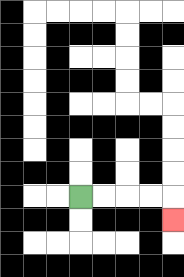{'start': '[3, 8]', 'end': '[7, 9]', 'path_directions': 'R,R,R,R,D', 'path_coordinates': '[[3, 8], [4, 8], [5, 8], [6, 8], [7, 8], [7, 9]]'}